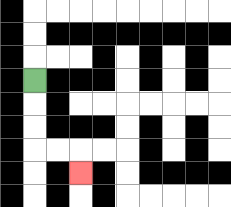{'start': '[1, 3]', 'end': '[3, 7]', 'path_directions': 'D,D,D,R,R,D', 'path_coordinates': '[[1, 3], [1, 4], [1, 5], [1, 6], [2, 6], [3, 6], [3, 7]]'}